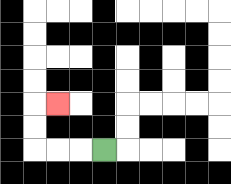{'start': '[4, 6]', 'end': '[2, 4]', 'path_directions': 'L,L,L,U,U,R', 'path_coordinates': '[[4, 6], [3, 6], [2, 6], [1, 6], [1, 5], [1, 4], [2, 4]]'}